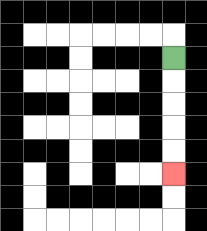{'start': '[7, 2]', 'end': '[7, 7]', 'path_directions': 'D,D,D,D,D', 'path_coordinates': '[[7, 2], [7, 3], [7, 4], [7, 5], [7, 6], [7, 7]]'}